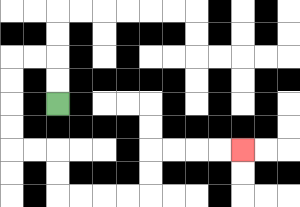{'start': '[2, 4]', 'end': '[10, 6]', 'path_directions': 'U,U,L,L,D,D,D,D,R,R,D,D,R,R,R,R,U,U,R,R,R,R', 'path_coordinates': '[[2, 4], [2, 3], [2, 2], [1, 2], [0, 2], [0, 3], [0, 4], [0, 5], [0, 6], [1, 6], [2, 6], [2, 7], [2, 8], [3, 8], [4, 8], [5, 8], [6, 8], [6, 7], [6, 6], [7, 6], [8, 6], [9, 6], [10, 6]]'}